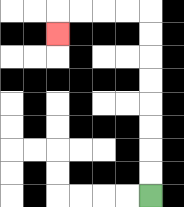{'start': '[6, 8]', 'end': '[2, 1]', 'path_directions': 'U,U,U,U,U,U,U,U,L,L,L,L,D', 'path_coordinates': '[[6, 8], [6, 7], [6, 6], [6, 5], [6, 4], [6, 3], [6, 2], [6, 1], [6, 0], [5, 0], [4, 0], [3, 0], [2, 0], [2, 1]]'}